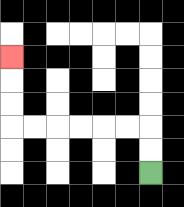{'start': '[6, 7]', 'end': '[0, 2]', 'path_directions': 'U,U,L,L,L,L,L,L,U,U,U', 'path_coordinates': '[[6, 7], [6, 6], [6, 5], [5, 5], [4, 5], [3, 5], [2, 5], [1, 5], [0, 5], [0, 4], [0, 3], [0, 2]]'}